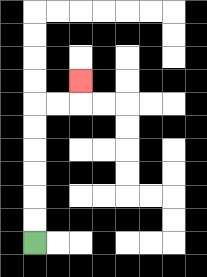{'start': '[1, 10]', 'end': '[3, 3]', 'path_directions': 'U,U,U,U,U,U,R,R,U', 'path_coordinates': '[[1, 10], [1, 9], [1, 8], [1, 7], [1, 6], [1, 5], [1, 4], [2, 4], [3, 4], [3, 3]]'}